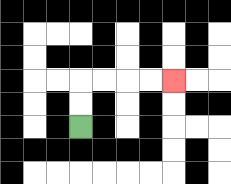{'start': '[3, 5]', 'end': '[7, 3]', 'path_directions': 'U,U,R,R,R,R', 'path_coordinates': '[[3, 5], [3, 4], [3, 3], [4, 3], [5, 3], [6, 3], [7, 3]]'}